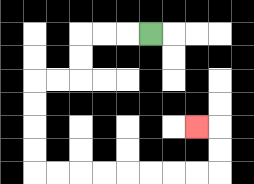{'start': '[6, 1]', 'end': '[8, 5]', 'path_directions': 'L,L,L,D,D,L,L,D,D,D,D,R,R,R,R,R,R,R,R,U,U,L', 'path_coordinates': '[[6, 1], [5, 1], [4, 1], [3, 1], [3, 2], [3, 3], [2, 3], [1, 3], [1, 4], [1, 5], [1, 6], [1, 7], [2, 7], [3, 7], [4, 7], [5, 7], [6, 7], [7, 7], [8, 7], [9, 7], [9, 6], [9, 5], [8, 5]]'}